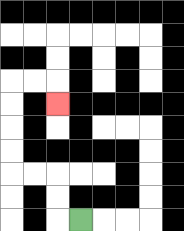{'start': '[3, 9]', 'end': '[2, 4]', 'path_directions': 'L,U,U,L,L,U,U,U,U,R,R,D', 'path_coordinates': '[[3, 9], [2, 9], [2, 8], [2, 7], [1, 7], [0, 7], [0, 6], [0, 5], [0, 4], [0, 3], [1, 3], [2, 3], [2, 4]]'}